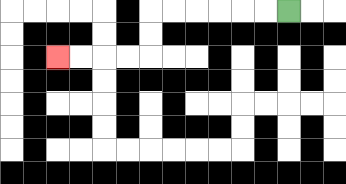{'start': '[12, 0]', 'end': '[2, 2]', 'path_directions': 'L,L,L,L,L,L,D,D,L,L,L,L', 'path_coordinates': '[[12, 0], [11, 0], [10, 0], [9, 0], [8, 0], [7, 0], [6, 0], [6, 1], [6, 2], [5, 2], [4, 2], [3, 2], [2, 2]]'}